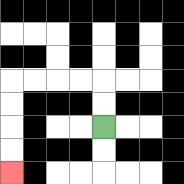{'start': '[4, 5]', 'end': '[0, 7]', 'path_directions': 'U,U,L,L,L,L,D,D,D,D', 'path_coordinates': '[[4, 5], [4, 4], [4, 3], [3, 3], [2, 3], [1, 3], [0, 3], [0, 4], [0, 5], [0, 6], [0, 7]]'}